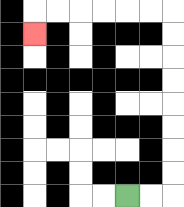{'start': '[5, 8]', 'end': '[1, 1]', 'path_directions': 'R,R,U,U,U,U,U,U,U,U,L,L,L,L,L,L,D', 'path_coordinates': '[[5, 8], [6, 8], [7, 8], [7, 7], [7, 6], [7, 5], [7, 4], [7, 3], [7, 2], [7, 1], [7, 0], [6, 0], [5, 0], [4, 0], [3, 0], [2, 0], [1, 0], [1, 1]]'}